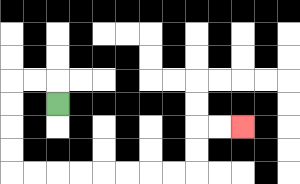{'start': '[2, 4]', 'end': '[10, 5]', 'path_directions': 'U,L,L,D,D,D,D,R,R,R,R,R,R,R,R,U,U,R,R', 'path_coordinates': '[[2, 4], [2, 3], [1, 3], [0, 3], [0, 4], [0, 5], [0, 6], [0, 7], [1, 7], [2, 7], [3, 7], [4, 7], [5, 7], [6, 7], [7, 7], [8, 7], [8, 6], [8, 5], [9, 5], [10, 5]]'}